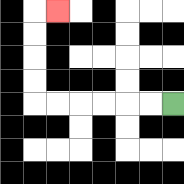{'start': '[7, 4]', 'end': '[2, 0]', 'path_directions': 'L,L,L,L,L,L,U,U,U,U,R', 'path_coordinates': '[[7, 4], [6, 4], [5, 4], [4, 4], [3, 4], [2, 4], [1, 4], [1, 3], [1, 2], [1, 1], [1, 0], [2, 0]]'}